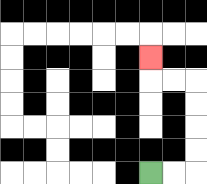{'start': '[6, 7]', 'end': '[6, 2]', 'path_directions': 'R,R,U,U,U,U,L,L,U', 'path_coordinates': '[[6, 7], [7, 7], [8, 7], [8, 6], [8, 5], [8, 4], [8, 3], [7, 3], [6, 3], [6, 2]]'}